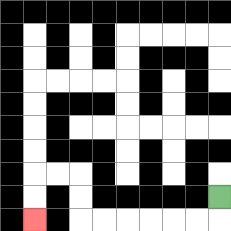{'start': '[9, 8]', 'end': '[1, 9]', 'path_directions': 'D,L,L,L,L,L,L,U,U,L,L,D,D', 'path_coordinates': '[[9, 8], [9, 9], [8, 9], [7, 9], [6, 9], [5, 9], [4, 9], [3, 9], [3, 8], [3, 7], [2, 7], [1, 7], [1, 8], [1, 9]]'}